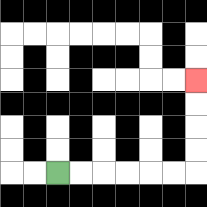{'start': '[2, 7]', 'end': '[8, 3]', 'path_directions': 'R,R,R,R,R,R,U,U,U,U', 'path_coordinates': '[[2, 7], [3, 7], [4, 7], [5, 7], [6, 7], [7, 7], [8, 7], [8, 6], [8, 5], [8, 4], [8, 3]]'}